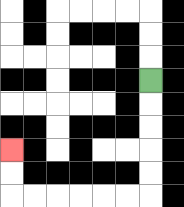{'start': '[6, 3]', 'end': '[0, 6]', 'path_directions': 'D,D,D,D,D,L,L,L,L,L,L,U,U', 'path_coordinates': '[[6, 3], [6, 4], [6, 5], [6, 6], [6, 7], [6, 8], [5, 8], [4, 8], [3, 8], [2, 8], [1, 8], [0, 8], [0, 7], [0, 6]]'}